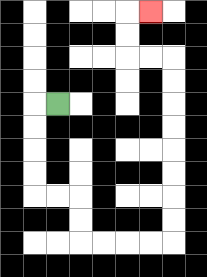{'start': '[2, 4]', 'end': '[6, 0]', 'path_directions': 'L,D,D,D,D,R,R,D,D,R,R,R,R,U,U,U,U,U,U,U,U,L,L,U,U,R', 'path_coordinates': '[[2, 4], [1, 4], [1, 5], [1, 6], [1, 7], [1, 8], [2, 8], [3, 8], [3, 9], [3, 10], [4, 10], [5, 10], [6, 10], [7, 10], [7, 9], [7, 8], [7, 7], [7, 6], [7, 5], [7, 4], [7, 3], [7, 2], [6, 2], [5, 2], [5, 1], [5, 0], [6, 0]]'}